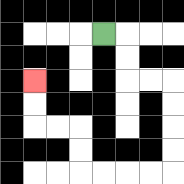{'start': '[4, 1]', 'end': '[1, 3]', 'path_directions': 'R,D,D,R,R,D,D,D,D,L,L,L,L,U,U,L,L,U,U', 'path_coordinates': '[[4, 1], [5, 1], [5, 2], [5, 3], [6, 3], [7, 3], [7, 4], [7, 5], [7, 6], [7, 7], [6, 7], [5, 7], [4, 7], [3, 7], [3, 6], [3, 5], [2, 5], [1, 5], [1, 4], [1, 3]]'}